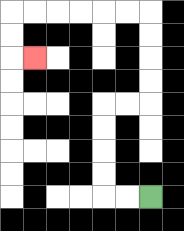{'start': '[6, 8]', 'end': '[1, 2]', 'path_directions': 'L,L,U,U,U,U,R,R,U,U,U,U,L,L,L,L,L,L,D,D,R', 'path_coordinates': '[[6, 8], [5, 8], [4, 8], [4, 7], [4, 6], [4, 5], [4, 4], [5, 4], [6, 4], [6, 3], [6, 2], [6, 1], [6, 0], [5, 0], [4, 0], [3, 0], [2, 0], [1, 0], [0, 0], [0, 1], [0, 2], [1, 2]]'}